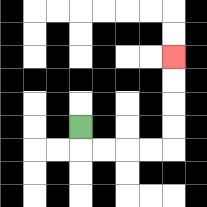{'start': '[3, 5]', 'end': '[7, 2]', 'path_directions': 'D,R,R,R,R,U,U,U,U', 'path_coordinates': '[[3, 5], [3, 6], [4, 6], [5, 6], [6, 6], [7, 6], [7, 5], [7, 4], [7, 3], [7, 2]]'}